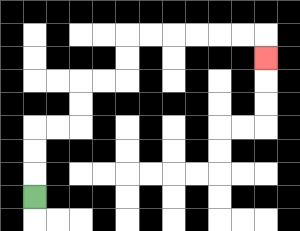{'start': '[1, 8]', 'end': '[11, 2]', 'path_directions': 'U,U,U,R,R,U,U,R,R,U,U,R,R,R,R,R,R,D', 'path_coordinates': '[[1, 8], [1, 7], [1, 6], [1, 5], [2, 5], [3, 5], [3, 4], [3, 3], [4, 3], [5, 3], [5, 2], [5, 1], [6, 1], [7, 1], [8, 1], [9, 1], [10, 1], [11, 1], [11, 2]]'}